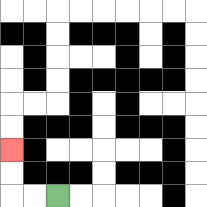{'start': '[2, 8]', 'end': '[0, 6]', 'path_directions': 'L,L,U,U', 'path_coordinates': '[[2, 8], [1, 8], [0, 8], [0, 7], [0, 6]]'}